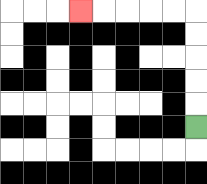{'start': '[8, 5]', 'end': '[3, 0]', 'path_directions': 'U,U,U,U,U,L,L,L,L,L', 'path_coordinates': '[[8, 5], [8, 4], [8, 3], [8, 2], [8, 1], [8, 0], [7, 0], [6, 0], [5, 0], [4, 0], [3, 0]]'}